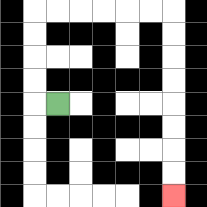{'start': '[2, 4]', 'end': '[7, 8]', 'path_directions': 'L,U,U,U,U,R,R,R,R,R,R,D,D,D,D,D,D,D,D', 'path_coordinates': '[[2, 4], [1, 4], [1, 3], [1, 2], [1, 1], [1, 0], [2, 0], [3, 0], [4, 0], [5, 0], [6, 0], [7, 0], [7, 1], [7, 2], [7, 3], [7, 4], [7, 5], [7, 6], [7, 7], [7, 8]]'}